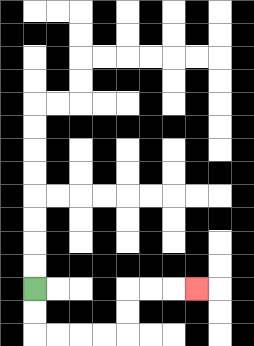{'start': '[1, 12]', 'end': '[8, 12]', 'path_directions': 'D,D,R,R,R,R,U,U,R,R,R', 'path_coordinates': '[[1, 12], [1, 13], [1, 14], [2, 14], [3, 14], [4, 14], [5, 14], [5, 13], [5, 12], [6, 12], [7, 12], [8, 12]]'}